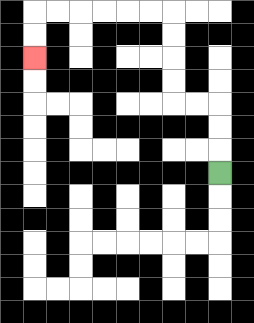{'start': '[9, 7]', 'end': '[1, 2]', 'path_directions': 'U,U,U,L,L,U,U,U,U,L,L,L,L,L,L,D,D', 'path_coordinates': '[[9, 7], [9, 6], [9, 5], [9, 4], [8, 4], [7, 4], [7, 3], [7, 2], [7, 1], [7, 0], [6, 0], [5, 0], [4, 0], [3, 0], [2, 0], [1, 0], [1, 1], [1, 2]]'}